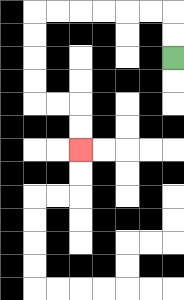{'start': '[7, 2]', 'end': '[3, 6]', 'path_directions': 'U,U,L,L,L,L,L,L,D,D,D,D,R,R,D,D', 'path_coordinates': '[[7, 2], [7, 1], [7, 0], [6, 0], [5, 0], [4, 0], [3, 0], [2, 0], [1, 0], [1, 1], [1, 2], [1, 3], [1, 4], [2, 4], [3, 4], [3, 5], [3, 6]]'}